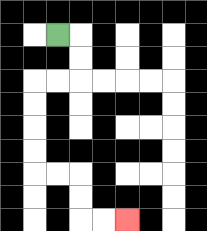{'start': '[2, 1]', 'end': '[5, 9]', 'path_directions': 'R,D,D,L,L,D,D,D,D,R,R,D,D,R,R', 'path_coordinates': '[[2, 1], [3, 1], [3, 2], [3, 3], [2, 3], [1, 3], [1, 4], [1, 5], [1, 6], [1, 7], [2, 7], [3, 7], [3, 8], [3, 9], [4, 9], [5, 9]]'}